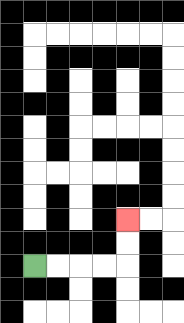{'start': '[1, 11]', 'end': '[5, 9]', 'path_directions': 'R,R,R,R,U,U', 'path_coordinates': '[[1, 11], [2, 11], [3, 11], [4, 11], [5, 11], [5, 10], [5, 9]]'}